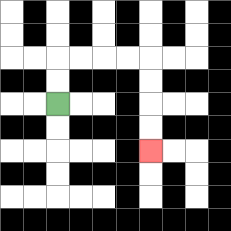{'start': '[2, 4]', 'end': '[6, 6]', 'path_directions': 'U,U,R,R,R,R,D,D,D,D', 'path_coordinates': '[[2, 4], [2, 3], [2, 2], [3, 2], [4, 2], [5, 2], [6, 2], [6, 3], [6, 4], [6, 5], [6, 6]]'}